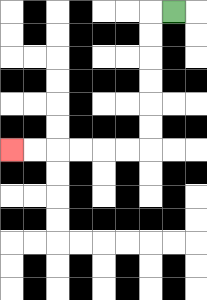{'start': '[7, 0]', 'end': '[0, 6]', 'path_directions': 'L,D,D,D,D,D,D,L,L,L,L,L,L', 'path_coordinates': '[[7, 0], [6, 0], [6, 1], [6, 2], [6, 3], [6, 4], [6, 5], [6, 6], [5, 6], [4, 6], [3, 6], [2, 6], [1, 6], [0, 6]]'}